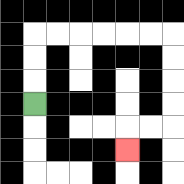{'start': '[1, 4]', 'end': '[5, 6]', 'path_directions': 'U,U,U,R,R,R,R,R,R,D,D,D,D,L,L,D', 'path_coordinates': '[[1, 4], [1, 3], [1, 2], [1, 1], [2, 1], [3, 1], [4, 1], [5, 1], [6, 1], [7, 1], [7, 2], [7, 3], [7, 4], [7, 5], [6, 5], [5, 5], [5, 6]]'}